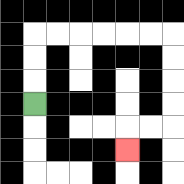{'start': '[1, 4]', 'end': '[5, 6]', 'path_directions': 'U,U,U,R,R,R,R,R,R,D,D,D,D,L,L,D', 'path_coordinates': '[[1, 4], [1, 3], [1, 2], [1, 1], [2, 1], [3, 1], [4, 1], [5, 1], [6, 1], [7, 1], [7, 2], [7, 3], [7, 4], [7, 5], [6, 5], [5, 5], [5, 6]]'}